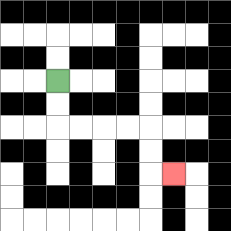{'start': '[2, 3]', 'end': '[7, 7]', 'path_directions': 'D,D,R,R,R,R,D,D,R', 'path_coordinates': '[[2, 3], [2, 4], [2, 5], [3, 5], [4, 5], [5, 5], [6, 5], [6, 6], [6, 7], [7, 7]]'}